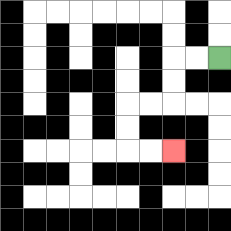{'start': '[9, 2]', 'end': '[7, 6]', 'path_directions': 'L,L,D,D,L,L,D,D,R,R', 'path_coordinates': '[[9, 2], [8, 2], [7, 2], [7, 3], [7, 4], [6, 4], [5, 4], [5, 5], [5, 6], [6, 6], [7, 6]]'}